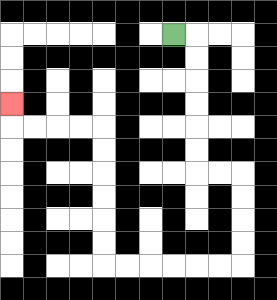{'start': '[7, 1]', 'end': '[0, 4]', 'path_directions': 'R,D,D,D,D,D,D,R,R,D,D,D,D,L,L,L,L,L,L,U,U,U,U,U,U,L,L,L,L,U', 'path_coordinates': '[[7, 1], [8, 1], [8, 2], [8, 3], [8, 4], [8, 5], [8, 6], [8, 7], [9, 7], [10, 7], [10, 8], [10, 9], [10, 10], [10, 11], [9, 11], [8, 11], [7, 11], [6, 11], [5, 11], [4, 11], [4, 10], [4, 9], [4, 8], [4, 7], [4, 6], [4, 5], [3, 5], [2, 5], [1, 5], [0, 5], [0, 4]]'}